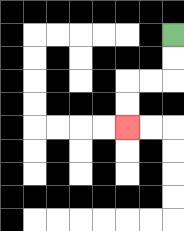{'start': '[7, 1]', 'end': '[5, 5]', 'path_directions': 'D,D,L,L,D,D', 'path_coordinates': '[[7, 1], [7, 2], [7, 3], [6, 3], [5, 3], [5, 4], [5, 5]]'}